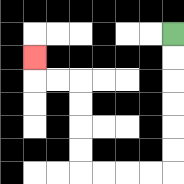{'start': '[7, 1]', 'end': '[1, 2]', 'path_directions': 'D,D,D,D,D,D,L,L,L,L,U,U,U,U,L,L,U', 'path_coordinates': '[[7, 1], [7, 2], [7, 3], [7, 4], [7, 5], [7, 6], [7, 7], [6, 7], [5, 7], [4, 7], [3, 7], [3, 6], [3, 5], [3, 4], [3, 3], [2, 3], [1, 3], [1, 2]]'}